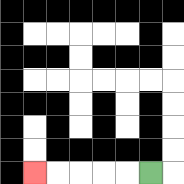{'start': '[6, 7]', 'end': '[1, 7]', 'path_directions': 'L,L,L,L,L', 'path_coordinates': '[[6, 7], [5, 7], [4, 7], [3, 7], [2, 7], [1, 7]]'}